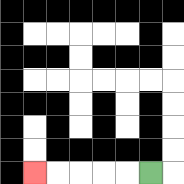{'start': '[6, 7]', 'end': '[1, 7]', 'path_directions': 'L,L,L,L,L', 'path_coordinates': '[[6, 7], [5, 7], [4, 7], [3, 7], [2, 7], [1, 7]]'}